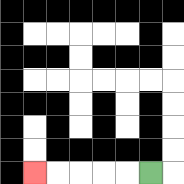{'start': '[6, 7]', 'end': '[1, 7]', 'path_directions': 'L,L,L,L,L', 'path_coordinates': '[[6, 7], [5, 7], [4, 7], [3, 7], [2, 7], [1, 7]]'}